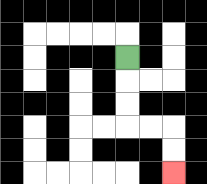{'start': '[5, 2]', 'end': '[7, 7]', 'path_directions': 'D,D,D,R,R,D,D', 'path_coordinates': '[[5, 2], [5, 3], [5, 4], [5, 5], [6, 5], [7, 5], [7, 6], [7, 7]]'}